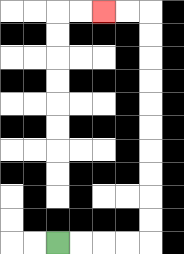{'start': '[2, 10]', 'end': '[4, 0]', 'path_directions': 'R,R,R,R,U,U,U,U,U,U,U,U,U,U,L,L', 'path_coordinates': '[[2, 10], [3, 10], [4, 10], [5, 10], [6, 10], [6, 9], [6, 8], [6, 7], [6, 6], [6, 5], [6, 4], [6, 3], [6, 2], [6, 1], [6, 0], [5, 0], [4, 0]]'}